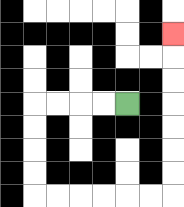{'start': '[5, 4]', 'end': '[7, 1]', 'path_directions': 'L,L,L,L,D,D,D,D,R,R,R,R,R,R,U,U,U,U,U,U,U', 'path_coordinates': '[[5, 4], [4, 4], [3, 4], [2, 4], [1, 4], [1, 5], [1, 6], [1, 7], [1, 8], [2, 8], [3, 8], [4, 8], [5, 8], [6, 8], [7, 8], [7, 7], [7, 6], [7, 5], [7, 4], [7, 3], [7, 2], [7, 1]]'}